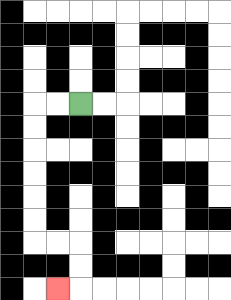{'start': '[3, 4]', 'end': '[2, 12]', 'path_directions': 'L,L,D,D,D,D,D,D,R,R,D,D,L', 'path_coordinates': '[[3, 4], [2, 4], [1, 4], [1, 5], [1, 6], [1, 7], [1, 8], [1, 9], [1, 10], [2, 10], [3, 10], [3, 11], [3, 12], [2, 12]]'}